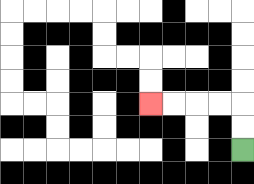{'start': '[10, 6]', 'end': '[6, 4]', 'path_directions': 'U,U,L,L,L,L', 'path_coordinates': '[[10, 6], [10, 5], [10, 4], [9, 4], [8, 4], [7, 4], [6, 4]]'}